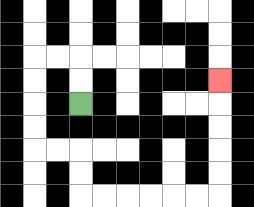{'start': '[3, 4]', 'end': '[9, 3]', 'path_directions': 'U,U,L,L,D,D,D,D,R,R,D,D,R,R,R,R,R,R,U,U,U,U,U', 'path_coordinates': '[[3, 4], [3, 3], [3, 2], [2, 2], [1, 2], [1, 3], [1, 4], [1, 5], [1, 6], [2, 6], [3, 6], [3, 7], [3, 8], [4, 8], [5, 8], [6, 8], [7, 8], [8, 8], [9, 8], [9, 7], [9, 6], [9, 5], [9, 4], [9, 3]]'}